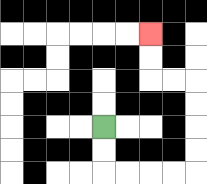{'start': '[4, 5]', 'end': '[6, 1]', 'path_directions': 'D,D,R,R,R,R,U,U,U,U,L,L,U,U', 'path_coordinates': '[[4, 5], [4, 6], [4, 7], [5, 7], [6, 7], [7, 7], [8, 7], [8, 6], [8, 5], [8, 4], [8, 3], [7, 3], [6, 3], [6, 2], [6, 1]]'}